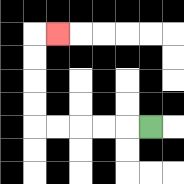{'start': '[6, 5]', 'end': '[2, 1]', 'path_directions': 'L,L,L,L,L,U,U,U,U,R', 'path_coordinates': '[[6, 5], [5, 5], [4, 5], [3, 5], [2, 5], [1, 5], [1, 4], [1, 3], [1, 2], [1, 1], [2, 1]]'}